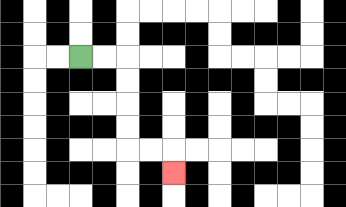{'start': '[3, 2]', 'end': '[7, 7]', 'path_directions': 'R,R,D,D,D,D,R,R,D', 'path_coordinates': '[[3, 2], [4, 2], [5, 2], [5, 3], [5, 4], [5, 5], [5, 6], [6, 6], [7, 6], [7, 7]]'}